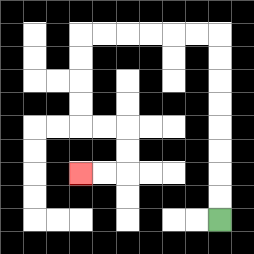{'start': '[9, 9]', 'end': '[3, 7]', 'path_directions': 'U,U,U,U,U,U,U,U,L,L,L,L,L,L,D,D,D,D,R,R,D,D,L,L', 'path_coordinates': '[[9, 9], [9, 8], [9, 7], [9, 6], [9, 5], [9, 4], [9, 3], [9, 2], [9, 1], [8, 1], [7, 1], [6, 1], [5, 1], [4, 1], [3, 1], [3, 2], [3, 3], [3, 4], [3, 5], [4, 5], [5, 5], [5, 6], [5, 7], [4, 7], [3, 7]]'}